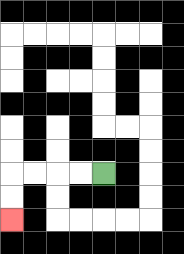{'start': '[4, 7]', 'end': '[0, 9]', 'path_directions': 'L,L,L,L,D,D', 'path_coordinates': '[[4, 7], [3, 7], [2, 7], [1, 7], [0, 7], [0, 8], [0, 9]]'}